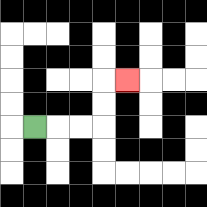{'start': '[1, 5]', 'end': '[5, 3]', 'path_directions': 'R,R,R,U,U,R', 'path_coordinates': '[[1, 5], [2, 5], [3, 5], [4, 5], [4, 4], [4, 3], [5, 3]]'}